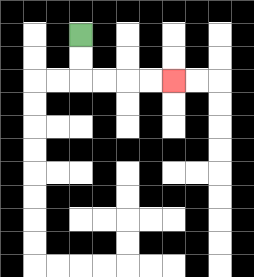{'start': '[3, 1]', 'end': '[7, 3]', 'path_directions': 'D,D,R,R,R,R', 'path_coordinates': '[[3, 1], [3, 2], [3, 3], [4, 3], [5, 3], [6, 3], [7, 3]]'}